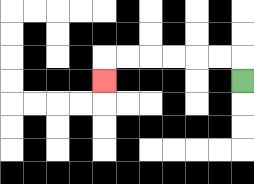{'start': '[10, 3]', 'end': '[4, 3]', 'path_directions': 'U,L,L,L,L,L,L,D', 'path_coordinates': '[[10, 3], [10, 2], [9, 2], [8, 2], [7, 2], [6, 2], [5, 2], [4, 2], [4, 3]]'}